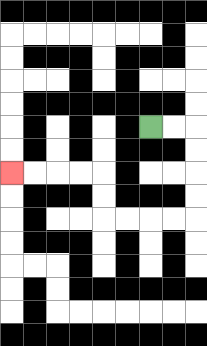{'start': '[6, 5]', 'end': '[0, 7]', 'path_directions': 'R,R,D,D,D,D,L,L,L,L,U,U,L,L,L,L', 'path_coordinates': '[[6, 5], [7, 5], [8, 5], [8, 6], [8, 7], [8, 8], [8, 9], [7, 9], [6, 9], [5, 9], [4, 9], [4, 8], [4, 7], [3, 7], [2, 7], [1, 7], [0, 7]]'}